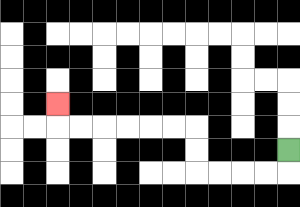{'start': '[12, 6]', 'end': '[2, 4]', 'path_directions': 'D,L,L,L,L,U,U,L,L,L,L,L,L,U', 'path_coordinates': '[[12, 6], [12, 7], [11, 7], [10, 7], [9, 7], [8, 7], [8, 6], [8, 5], [7, 5], [6, 5], [5, 5], [4, 5], [3, 5], [2, 5], [2, 4]]'}